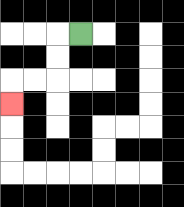{'start': '[3, 1]', 'end': '[0, 4]', 'path_directions': 'L,D,D,L,L,D', 'path_coordinates': '[[3, 1], [2, 1], [2, 2], [2, 3], [1, 3], [0, 3], [0, 4]]'}